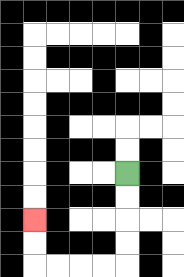{'start': '[5, 7]', 'end': '[1, 9]', 'path_directions': 'D,D,D,D,L,L,L,L,U,U', 'path_coordinates': '[[5, 7], [5, 8], [5, 9], [5, 10], [5, 11], [4, 11], [3, 11], [2, 11], [1, 11], [1, 10], [1, 9]]'}